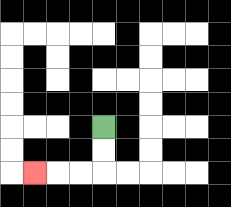{'start': '[4, 5]', 'end': '[1, 7]', 'path_directions': 'D,D,L,L,L', 'path_coordinates': '[[4, 5], [4, 6], [4, 7], [3, 7], [2, 7], [1, 7]]'}